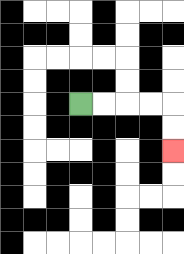{'start': '[3, 4]', 'end': '[7, 6]', 'path_directions': 'R,R,R,R,D,D', 'path_coordinates': '[[3, 4], [4, 4], [5, 4], [6, 4], [7, 4], [7, 5], [7, 6]]'}